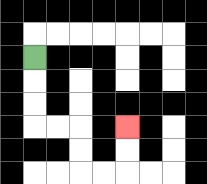{'start': '[1, 2]', 'end': '[5, 5]', 'path_directions': 'D,D,D,R,R,D,D,R,R,U,U', 'path_coordinates': '[[1, 2], [1, 3], [1, 4], [1, 5], [2, 5], [3, 5], [3, 6], [3, 7], [4, 7], [5, 7], [5, 6], [5, 5]]'}